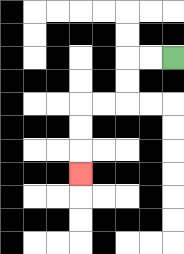{'start': '[7, 2]', 'end': '[3, 7]', 'path_directions': 'L,L,D,D,L,L,D,D,D', 'path_coordinates': '[[7, 2], [6, 2], [5, 2], [5, 3], [5, 4], [4, 4], [3, 4], [3, 5], [3, 6], [3, 7]]'}